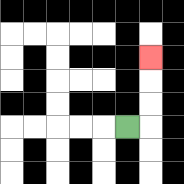{'start': '[5, 5]', 'end': '[6, 2]', 'path_directions': 'R,U,U,U', 'path_coordinates': '[[5, 5], [6, 5], [6, 4], [6, 3], [6, 2]]'}